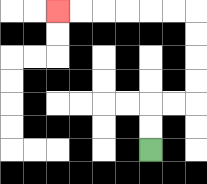{'start': '[6, 6]', 'end': '[2, 0]', 'path_directions': 'U,U,R,R,U,U,U,U,L,L,L,L,L,L', 'path_coordinates': '[[6, 6], [6, 5], [6, 4], [7, 4], [8, 4], [8, 3], [8, 2], [8, 1], [8, 0], [7, 0], [6, 0], [5, 0], [4, 0], [3, 0], [2, 0]]'}